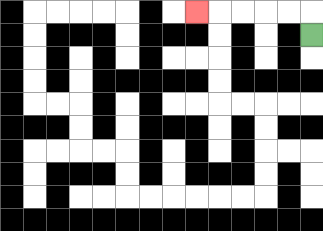{'start': '[13, 1]', 'end': '[8, 0]', 'path_directions': 'U,L,L,L,L,L', 'path_coordinates': '[[13, 1], [13, 0], [12, 0], [11, 0], [10, 0], [9, 0], [8, 0]]'}